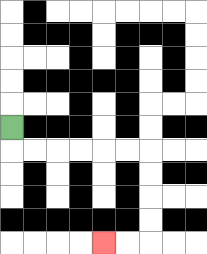{'start': '[0, 5]', 'end': '[4, 10]', 'path_directions': 'D,R,R,R,R,R,R,D,D,D,D,L,L', 'path_coordinates': '[[0, 5], [0, 6], [1, 6], [2, 6], [3, 6], [4, 6], [5, 6], [6, 6], [6, 7], [6, 8], [6, 9], [6, 10], [5, 10], [4, 10]]'}